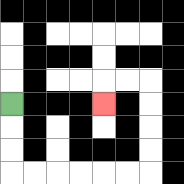{'start': '[0, 4]', 'end': '[4, 4]', 'path_directions': 'D,D,D,R,R,R,R,R,R,U,U,U,U,L,L,D', 'path_coordinates': '[[0, 4], [0, 5], [0, 6], [0, 7], [1, 7], [2, 7], [3, 7], [4, 7], [5, 7], [6, 7], [6, 6], [6, 5], [6, 4], [6, 3], [5, 3], [4, 3], [4, 4]]'}